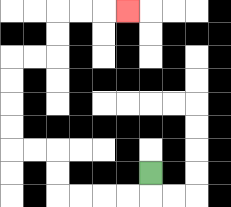{'start': '[6, 7]', 'end': '[5, 0]', 'path_directions': 'D,L,L,L,L,U,U,L,L,U,U,U,U,R,R,U,U,R,R,R', 'path_coordinates': '[[6, 7], [6, 8], [5, 8], [4, 8], [3, 8], [2, 8], [2, 7], [2, 6], [1, 6], [0, 6], [0, 5], [0, 4], [0, 3], [0, 2], [1, 2], [2, 2], [2, 1], [2, 0], [3, 0], [4, 0], [5, 0]]'}